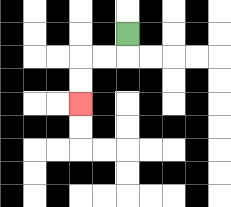{'start': '[5, 1]', 'end': '[3, 4]', 'path_directions': 'D,L,L,D,D', 'path_coordinates': '[[5, 1], [5, 2], [4, 2], [3, 2], [3, 3], [3, 4]]'}